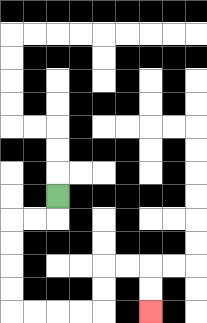{'start': '[2, 8]', 'end': '[6, 13]', 'path_directions': 'D,L,L,D,D,D,D,R,R,R,R,U,U,R,R,D,D', 'path_coordinates': '[[2, 8], [2, 9], [1, 9], [0, 9], [0, 10], [0, 11], [0, 12], [0, 13], [1, 13], [2, 13], [3, 13], [4, 13], [4, 12], [4, 11], [5, 11], [6, 11], [6, 12], [6, 13]]'}